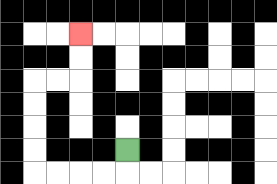{'start': '[5, 6]', 'end': '[3, 1]', 'path_directions': 'D,L,L,L,L,U,U,U,U,R,R,U,U', 'path_coordinates': '[[5, 6], [5, 7], [4, 7], [3, 7], [2, 7], [1, 7], [1, 6], [1, 5], [1, 4], [1, 3], [2, 3], [3, 3], [3, 2], [3, 1]]'}